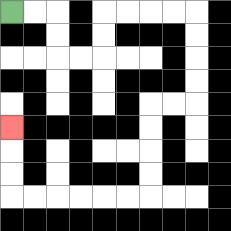{'start': '[0, 0]', 'end': '[0, 5]', 'path_directions': 'R,R,D,D,R,R,U,U,R,R,R,R,D,D,D,D,L,L,D,D,D,D,L,L,L,L,L,L,U,U,U', 'path_coordinates': '[[0, 0], [1, 0], [2, 0], [2, 1], [2, 2], [3, 2], [4, 2], [4, 1], [4, 0], [5, 0], [6, 0], [7, 0], [8, 0], [8, 1], [8, 2], [8, 3], [8, 4], [7, 4], [6, 4], [6, 5], [6, 6], [6, 7], [6, 8], [5, 8], [4, 8], [3, 8], [2, 8], [1, 8], [0, 8], [0, 7], [0, 6], [0, 5]]'}